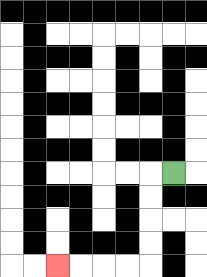{'start': '[7, 7]', 'end': '[2, 11]', 'path_directions': 'L,D,D,D,D,L,L,L,L', 'path_coordinates': '[[7, 7], [6, 7], [6, 8], [6, 9], [6, 10], [6, 11], [5, 11], [4, 11], [3, 11], [2, 11]]'}